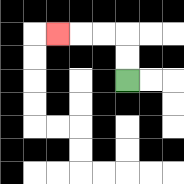{'start': '[5, 3]', 'end': '[2, 1]', 'path_directions': 'U,U,L,L,L', 'path_coordinates': '[[5, 3], [5, 2], [5, 1], [4, 1], [3, 1], [2, 1]]'}